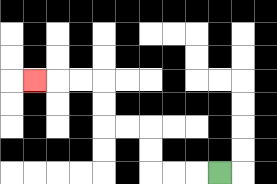{'start': '[9, 7]', 'end': '[1, 3]', 'path_directions': 'L,L,L,U,U,L,L,U,U,L,L,L', 'path_coordinates': '[[9, 7], [8, 7], [7, 7], [6, 7], [6, 6], [6, 5], [5, 5], [4, 5], [4, 4], [4, 3], [3, 3], [2, 3], [1, 3]]'}